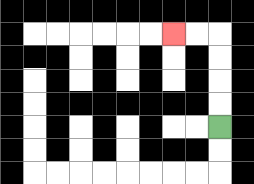{'start': '[9, 5]', 'end': '[7, 1]', 'path_directions': 'U,U,U,U,L,L', 'path_coordinates': '[[9, 5], [9, 4], [9, 3], [9, 2], [9, 1], [8, 1], [7, 1]]'}